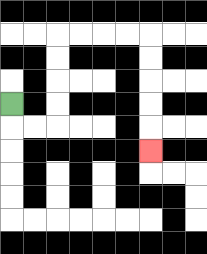{'start': '[0, 4]', 'end': '[6, 6]', 'path_directions': 'D,R,R,U,U,U,U,R,R,R,R,D,D,D,D,D', 'path_coordinates': '[[0, 4], [0, 5], [1, 5], [2, 5], [2, 4], [2, 3], [2, 2], [2, 1], [3, 1], [4, 1], [5, 1], [6, 1], [6, 2], [6, 3], [6, 4], [6, 5], [6, 6]]'}